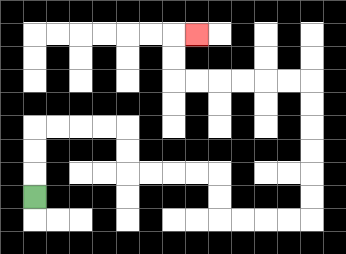{'start': '[1, 8]', 'end': '[8, 1]', 'path_directions': 'U,U,U,R,R,R,R,D,D,R,R,R,R,D,D,R,R,R,R,U,U,U,U,U,U,L,L,L,L,L,L,U,U,R', 'path_coordinates': '[[1, 8], [1, 7], [1, 6], [1, 5], [2, 5], [3, 5], [4, 5], [5, 5], [5, 6], [5, 7], [6, 7], [7, 7], [8, 7], [9, 7], [9, 8], [9, 9], [10, 9], [11, 9], [12, 9], [13, 9], [13, 8], [13, 7], [13, 6], [13, 5], [13, 4], [13, 3], [12, 3], [11, 3], [10, 3], [9, 3], [8, 3], [7, 3], [7, 2], [7, 1], [8, 1]]'}